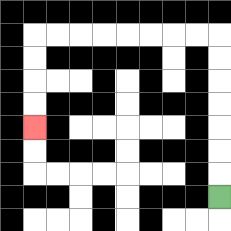{'start': '[9, 8]', 'end': '[1, 5]', 'path_directions': 'U,U,U,U,U,U,U,L,L,L,L,L,L,L,L,D,D,D,D', 'path_coordinates': '[[9, 8], [9, 7], [9, 6], [9, 5], [9, 4], [9, 3], [9, 2], [9, 1], [8, 1], [7, 1], [6, 1], [5, 1], [4, 1], [3, 1], [2, 1], [1, 1], [1, 2], [1, 3], [1, 4], [1, 5]]'}